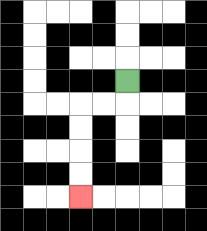{'start': '[5, 3]', 'end': '[3, 8]', 'path_directions': 'D,L,L,D,D,D,D', 'path_coordinates': '[[5, 3], [5, 4], [4, 4], [3, 4], [3, 5], [3, 6], [3, 7], [3, 8]]'}